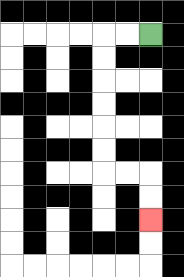{'start': '[6, 1]', 'end': '[6, 9]', 'path_directions': 'L,L,D,D,D,D,D,D,R,R,D,D', 'path_coordinates': '[[6, 1], [5, 1], [4, 1], [4, 2], [4, 3], [4, 4], [4, 5], [4, 6], [4, 7], [5, 7], [6, 7], [6, 8], [6, 9]]'}